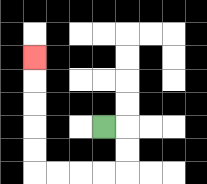{'start': '[4, 5]', 'end': '[1, 2]', 'path_directions': 'R,D,D,L,L,L,L,U,U,U,U,U', 'path_coordinates': '[[4, 5], [5, 5], [5, 6], [5, 7], [4, 7], [3, 7], [2, 7], [1, 7], [1, 6], [1, 5], [1, 4], [1, 3], [1, 2]]'}